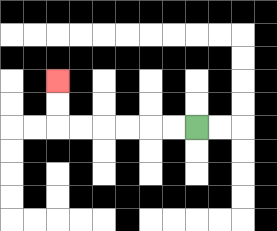{'start': '[8, 5]', 'end': '[2, 3]', 'path_directions': 'L,L,L,L,L,L,U,U', 'path_coordinates': '[[8, 5], [7, 5], [6, 5], [5, 5], [4, 5], [3, 5], [2, 5], [2, 4], [2, 3]]'}